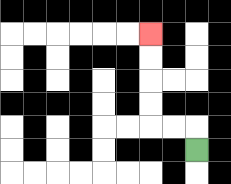{'start': '[8, 6]', 'end': '[6, 1]', 'path_directions': 'U,L,L,U,U,U,U', 'path_coordinates': '[[8, 6], [8, 5], [7, 5], [6, 5], [6, 4], [6, 3], [6, 2], [6, 1]]'}